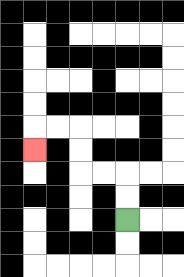{'start': '[5, 9]', 'end': '[1, 6]', 'path_directions': 'U,U,L,L,U,U,L,L,D', 'path_coordinates': '[[5, 9], [5, 8], [5, 7], [4, 7], [3, 7], [3, 6], [3, 5], [2, 5], [1, 5], [1, 6]]'}